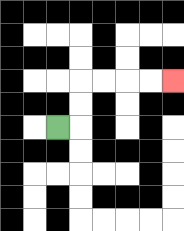{'start': '[2, 5]', 'end': '[7, 3]', 'path_directions': 'R,U,U,R,R,R,R', 'path_coordinates': '[[2, 5], [3, 5], [3, 4], [3, 3], [4, 3], [5, 3], [6, 3], [7, 3]]'}